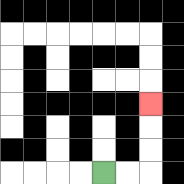{'start': '[4, 7]', 'end': '[6, 4]', 'path_directions': 'R,R,U,U,U', 'path_coordinates': '[[4, 7], [5, 7], [6, 7], [6, 6], [6, 5], [6, 4]]'}